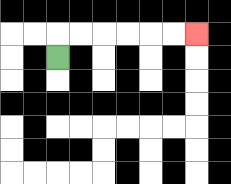{'start': '[2, 2]', 'end': '[8, 1]', 'path_directions': 'U,R,R,R,R,R,R', 'path_coordinates': '[[2, 2], [2, 1], [3, 1], [4, 1], [5, 1], [6, 1], [7, 1], [8, 1]]'}